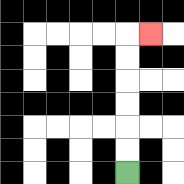{'start': '[5, 7]', 'end': '[6, 1]', 'path_directions': 'U,U,U,U,U,U,R', 'path_coordinates': '[[5, 7], [5, 6], [5, 5], [5, 4], [5, 3], [5, 2], [5, 1], [6, 1]]'}